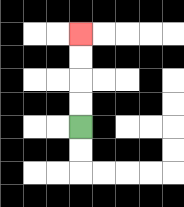{'start': '[3, 5]', 'end': '[3, 1]', 'path_directions': 'U,U,U,U', 'path_coordinates': '[[3, 5], [3, 4], [3, 3], [3, 2], [3, 1]]'}